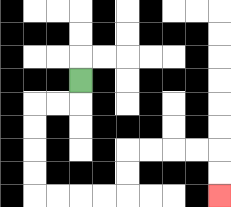{'start': '[3, 3]', 'end': '[9, 8]', 'path_directions': 'D,L,L,D,D,D,D,R,R,R,R,U,U,R,R,R,R,D,D', 'path_coordinates': '[[3, 3], [3, 4], [2, 4], [1, 4], [1, 5], [1, 6], [1, 7], [1, 8], [2, 8], [3, 8], [4, 8], [5, 8], [5, 7], [5, 6], [6, 6], [7, 6], [8, 6], [9, 6], [9, 7], [9, 8]]'}